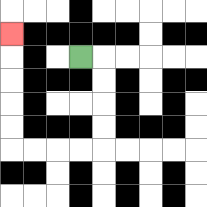{'start': '[3, 2]', 'end': '[0, 1]', 'path_directions': 'R,D,D,D,D,L,L,L,L,U,U,U,U,U', 'path_coordinates': '[[3, 2], [4, 2], [4, 3], [4, 4], [4, 5], [4, 6], [3, 6], [2, 6], [1, 6], [0, 6], [0, 5], [0, 4], [0, 3], [0, 2], [0, 1]]'}